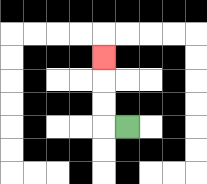{'start': '[5, 5]', 'end': '[4, 2]', 'path_directions': 'L,U,U,U', 'path_coordinates': '[[5, 5], [4, 5], [4, 4], [4, 3], [4, 2]]'}